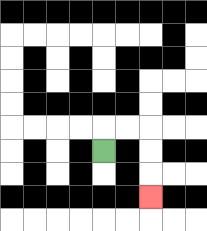{'start': '[4, 6]', 'end': '[6, 8]', 'path_directions': 'U,R,R,D,D,D', 'path_coordinates': '[[4, 6], [4, 5], [5, 5], [6, 5], [6, 6], [6, 7], [6, 8]]'}